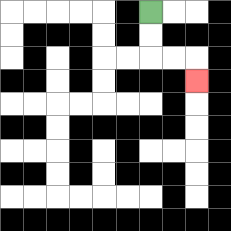{'start': '[6, 0]', 'end': '[8, 3]', 'path_directions': 'D,D,R,R,D', 'path_coordinates': '[[6, 0], [6, 1], [6, 2], [7, 2], [8, 2], [8, 3]]'}